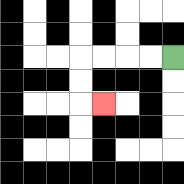{'start': '[7, 2]', 'end': '[4, 4]', 'path_directions': 'L,L,L,L,D,D,R', 'path_coordinates': '[[7, 2], [6, 2], [5, 2], [4, 2], [3, 2], [3, 3], [3, 4], [4, 4]]'}